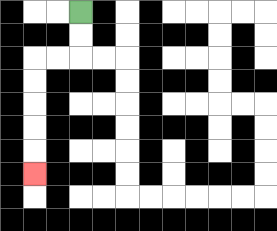{'start': '[3, 0]', 'end': '[1, 7]', 'path_directions': 'D,D,L,L,D,D,D,D,D', 'path_coordinates': '[[3, 0], [3, 1], [3, 2], [2, 2], [1, 2], [1, 3], [1, 4], [1, 5], [1, 6], [1, 7]]'}